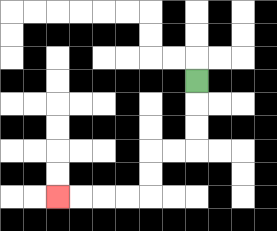{'start': '[8, 3]', 'end': '[2, 8]', 'path_directions': 'D,D,D,L,L,D,D,L,L,L,L', 'path_coordinates': '[[8, 3], [8, 4], [8, 5], [8, 6], [7, 6], [6, 6], [6, 7], [6, 8], [5, 8], [4, 8], [3, 8], [2, 8]]'}